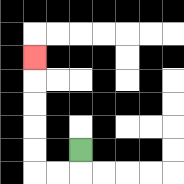{'start': '[3, 6]', 'end': '[1, 2]', 'path_directions': 'D,L,L,U,U,U,U,U', 'path_coordinates': '[[3, 6], [3, 7], [2, 7], [1, 7], [1, 6], [1, 5], [1, 4], [1, 3], [1, 2]]'}